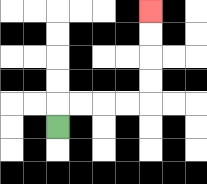{'start': '[2, 5]', 'end': '[6, 0]', 'path_directions': 'U,R,R,R,R,U,U,U,U', 'path_coordinates': '[[2, 5], [2, 4], [3, 4], [4, 4], [5, 4], [6, 4], [6, 3], [6, 2], [6, 1], [6, 0]]'}